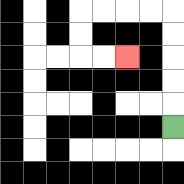{'start': '[7, 5]', 'end': '[5, 2]', 'path_directions': 'U,U,U,U,U,L,L,L,L,D,D,R,R', 'path_coordinates': '[[7, 5], [7, 4], [7, 3], [7, 2], [7, 1], [7, 0], [6, 0], [5, 0], [4, 0], [3, 0], [3, 1], [3, 2], [4, 2], [5, 2]]'}